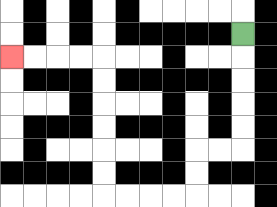{'start': '[10, 1]', 'end': '[0, 2]', 'path_directions': 'D,D,D,D,D,L,L,D,D,L,L,L,L,U,U,U,U,U,U,L,L,L,L', 'path_coordinates': '[[10, 1], [10, 2], [10, 3], [10, 4], [10, 5], [10, 6], [9, 6], [8, 6], [8, 7], [8, 8], [7, 8], [6, 8], [5, 8], [4, 8], [4, 7], [4, 6], [4, 5], [4, 4], [4, 3], [4, 2], [3, 2], [2, 2], [1, 2], [0, 2]]'}